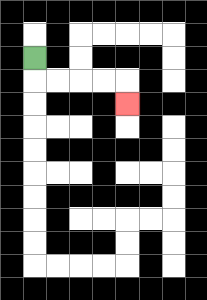{'start': '[1, 2]', 'end': '[5, 4]', 'path_directions': 'D,R,R,R,R,D', 'path_coordinates': '[[1, 2], [1, 3], [2, 3], [3, 3], [4, 3], [5, 3], [5, 4]]'}